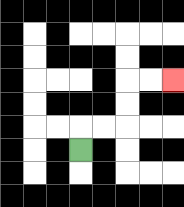{'start': '[3, 6]', 'end': '[7, 3]', 'path_directions': 'U,R,R,U,U,R,R', 'path_coordinates': '[[3, 6], [3, 5], [4, 5], [5, 5], [5, 4], [5, 3], [6, 3], [7, 3]]'}